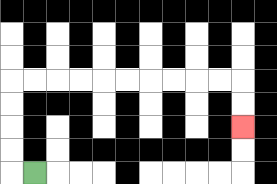{'start': '[1, 7]', 'end': '[10, 5]', 'path_directions': 'L,U,U,U,U,R,R,R,R,R,R,R,R,R,R,D,D', 'path_coordinates': '[[1, 7], [0, 7], [0, 6], [0, 5], [0, 4], [0, 3], [1, 3], [2, 3], [3, 3], [4, 3], [5, 3], [6, 3], [7, 3], [8, 3], [9, 3], [10, 3], [10, 4], [10, 5]]'}